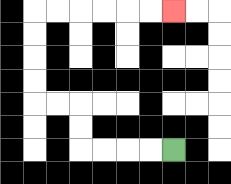{'start': '[7, 6]', 'end': '[7, 0]', 'path_directions': 'L,L,L,L,U,U,L,L,U,U,U,U,R,R,R,R,R,R', 'path_coordinates': '[[7, 6], [6, 6], [5, 6], [4, 6], [3, 6], [3, 5], [3, 4], [2, 4], [1, 4], [1, 3], [1, 2], [1, 1], [1, 0], [2, 0], [3, 0], [4, 0], [5, 0], [6, 0], [7, 0]]'}